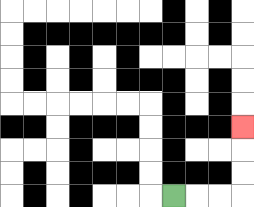{'start': '[7, 8]', 'end': '[10, 5]', 'path_directions': 'R,R,R,U,U,U', 'path_coordinates': '[[7, 8], [8, 8], [9, 8], [10, 8], [10, 7], [10, 6], [10, 5]]'}